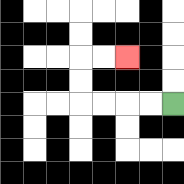{'start': '[7, 4]', 'end': '[5, 2]', 'path_directions': 'L,L,L,L,U,U,R,R', 'path_coordinates': '[[7, 4], [6, 4], [5, 4], [4, 4], [3, 4], [3, 3], [3, 2], [4, 2], [5, 2]]'}